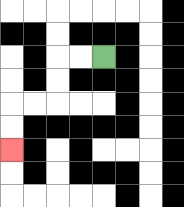{'start': '[4, 2]', 'end': '[0, 6]', 'path_directions': 'L,L,D,D,L,L,D,D', 'path_coordinates': '[[4, 2], [3, 2], [2, 2], [2, 3], [2, 4], [1, 4], [0, 4], [0, 5], [0, 6]]'}